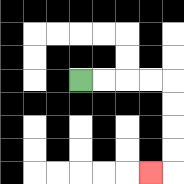{'start': '[3, 3]', 'end': '[6, 7]', 'path_directions': 'R,R,R,R,D,D,D,D,L', 'path_coordinates': '[[3, 3], [4, 3], [5, 3], [6, 3], [7, 3], [7, 4], [7, 5], [7, 6], [7, 7], [6, 7]]'}